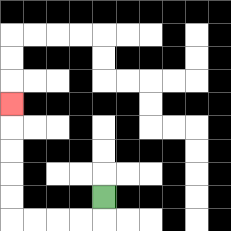{'start': '[4, 8]', 'end': '[0, 4]', 'path_directions': 'D,L,L,L,L,U,U,U,U,U', 'path_coordinates': '[[4, 8], [4, 9], [3, 9], [2, 9], [1, 9], [0, 9], [0, 8], [0, 7], [0, 6], [0, 5], [0, 4]]'}